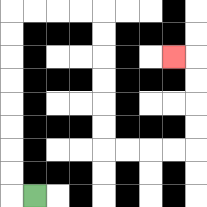{'start': '[1, 8]', 'end': '[7, 2]', 'path_directions': 'L,U,U,U,U,U,U,U,U,R,R,R,R,D,D,D,D,D,D,R,R,R,R,U,U,U,U,L', 'path_coordinates': '[[1, 8], [0, 8], [0, 7], [0, 6], [0, 5], [0, 4], [0, 3], [0, 2], [0, 1], [0, 0], [1, 0], [2, 0], [3, 0], [4, 0], [4, 1], [4, 2], [4, 3], [4, 4], [4, 5], [4, 6], [5, 6], [6, 6], [7, 6], [8, 6], [8, 5], [8, 4], [8, 3], [8, 2], [7, 2]]'}